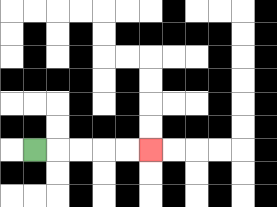{'start': '[1, 6]', 'end': '[6, 6]', 'path_directions': 'R,R,R,R,R', 'path_coordinates': '[[1, 6], [2, 6], [3, 6], [4, 6], [5, 6], [6, 6]]'}